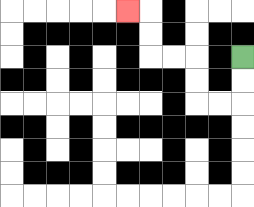{'start': '[10, 2]', 'end': '[5, 0]', 'path_directions': 'D,D,L,L,U,U,L,L,U,U,L', 'path_coordinates': '[[10, 2], [10, 3], [10, 4], [9, 4], [8, 4], [8, 3], [8, 2], [7, 2], [6, 2], [6, 1], [6, 0], [5, 0]]'}